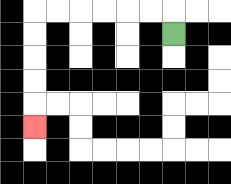{'start': '[7, 1]', 'end': '[1, 5]', 'path_directions': 'U,L,L,L,L,L,L,D,D,D,D,D', 'path_coordinates': '[[7, 1], [7, 0], [6, 0], [5, 0], [4, 0], [3, 0], [2, 0], [1, 0], [1, 1], [1, 2], [1, 3], [1, 4], [1, 5]]'}